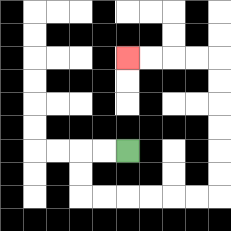{'start': '[5, 6]', 'end': '[5, 2]', 'path_directions': 'L,L,D,D,R,R,R,R,R,R,U,U,U,U,U,U,L,L,L,L', 'path_coordinates': '[[5, 6], [4, 6], [3, 6], [3, 7], [3, 8], [4, 8], [5, 8], [6, 8], [7, 8], [8, 8], [9, 8], [9, 7], [9, 6], [9, 5], [9, 4], [9, 3], [9, 2], [8, 2], [7, 2], [6, 2], [5, 2]]'}